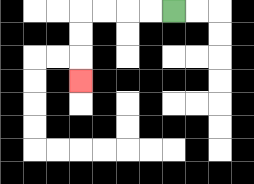{'start': '[7, 0]', 'end': '[3, 3]', 'path_directions': 'L,L,L,L,D,D,D', 'path_coordinates': '[[7, 0], [6, 0], [5, 0], [4, 0], [3, 0], [3, 1], [3, 2], [3, 3]]'}